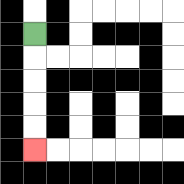{'start': '[1, 1]', 'end': '[1, 6]', 'path_directions': 'D,D,D,D,D', 'path_coordinates': '[[1, 1], [1, 2], [1, 3], [1, 4], [1, 5], [1, 6]]'}